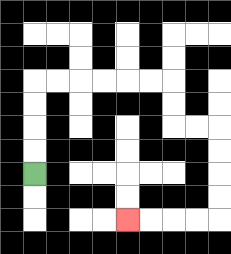{'start': '[1, 7]', 'end': '[5, 9]', 'path_directions': 'U,U,U,U,R,R,R,R,R,R,D,D,R,R,D,D,D,D,L,L,L,L', 'path_coordinates': '[[1, 7], [1, 6], [1, 5], [1, 4], [1, 3], [2, 3], [3, 3], [4, 3], [5, 3], [6, 3], [7, 3], [7, 4], [7, 5], [8, 5], [9, 5], [9, 6], [9, 7], [9, 8], [9, 9], [8, 9], [7, 9], [6, 9], [5, 9]]'}